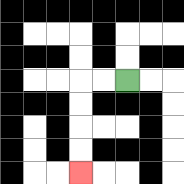{'start': '[5, 3]', 'end': '[3, 7]', 'path_directions': 'L,L,D,D,D,D', 'path_coordinates': '[[5, 3], [4, 3], [3, 3], [3, 4], [3, 5], [3, 6], [3, 7]]'}